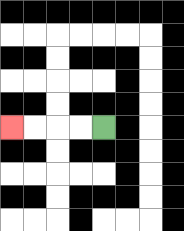{'start': '[4, 5]', 'end': '[0, 5]', 'path_directions': 'L,L,L,L', 'path_coordinates': '[[4, 5], [3, 5], [2, 5], [1, 5], [0, 5]]'}